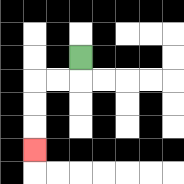{'start': '[3, 2]', 'end': '[1, 6]', 'path_directions': 'D,L,L,D,D,D', 'path_coordinates': '[[3, 2], [3, 3], [2, 3], [1, 3], [1, 4], [1, 5], [1, 6]]'}